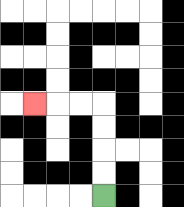{'start': '[4, 8]', 'end': '[1, 4]', 'path_directions': 'U,U,U,U,L,L,L', 'path_coordinates': '[[4, 8], [4, 7], [4, 6], [4, 5], [4, 4], [3, 4], [2, 4], [1, 4]]'}